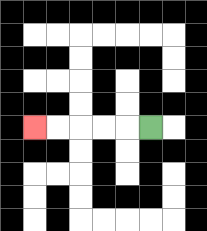{'start': '[6, 5]', 'end': '[1, 5]', 'path_directions': 'L,L,L,L,L', 'path_coordinates': '[[6, 5], [5, 5], [4, 5], [3, 5], [2, 5], [1, 5]]'}